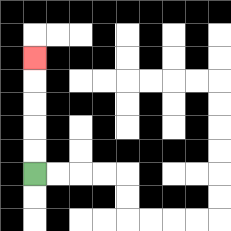{'start': '[1, 7]', 'end': '[1, 2]', 'path_directions': 'U,U,U,U,U', 'path_coordinates': '[[1, 7], [1, 6], [1, 5], [1, 4], [1, 3], [1, 2]]'}